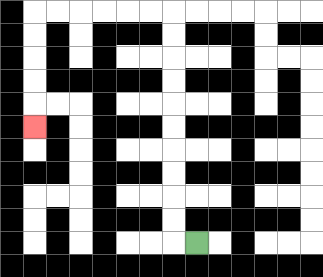{'start': '[8, 10]', 'end': '[1, 5]', 'path_directions': 'L,U,U,U,U,U,U,U,U,U,U,L,L,L,L,L,L,D,D,D,D,D', 'path_coordinates': '[[8, 10], [7, 10], [7, 9], [7, 8], [7, 7], [7, 6], [7, 5], [7, 4], [7, 3], [7, 2], [7, 1], [7, 0], [6, 0], [5, 0], [4, 0], [3, 0], [2, 0], [1, 0], [1, 1], [1, 2], [1, 3], [1, 4], [1, 5]]'}